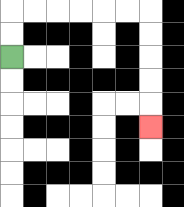{'start': '[0, 2]', 'end': '[6, 5]', 'path_directions': 'U,U,R,R,R,R,R,R,D,D,D,D,D', 'path_coordinates': '[[0, 2], [0, 1], [0, 0], [1, 0], [2, 0], [3, 0], [4, 0], [5, 0], [6, 0], [6, 1], [6, 2], [6, 3], [6, 4], [6, 5]]'}